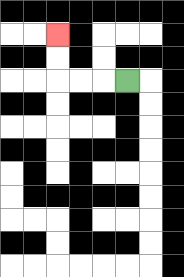{'start': '[5, 3]', 'end': '[2, 1]', 'path_directions': 'L,L,L,U,U', 'path_coordinates': '[[5, 3], [4, 3], [3, 3], [2, 3], [2, 2], [2, 1]]'}